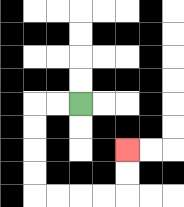{'start': '[3, 4]', 'end': '[5, 6]', 'path_directions': 'L,L,D,D,D,D,R,R,R,R,U,U', 'path_coordinates': '[[3, 4], [2, 4], [1, 4], [1, 5], [1, 6], [1, 7], [1, 8], [2, 8], [3, 8], [4, 8], [5, 8], [5, 7], [5, 6]]'}